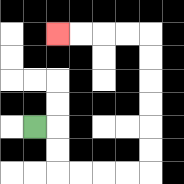{'start': '[1, 5]', 'end': '[2, 1]', 'path_directions': 'R,D,D,R,R,R,R,U,U,U,U,U,U,L,L,L,L', 'path_coordinates': '[[1, 5], [2, 5], [2, 6], [2, 7], [3, 7], [4, 7], [5, 7], [6, 7], [6, 6], [6, 5], [6, 4], [6, 3], [6, 2], [6, 1], [5, 1], [4, 1], [3, 1], [2, 1]]'}